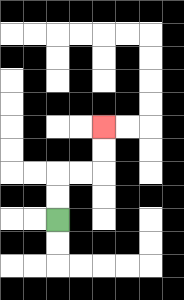{'start': '[2, 9]', 'end': '[4, 5]', 'path_directions': 'U,U,R,R,U,U', 'path_coordinates': '[[2, 9], [2, 8], [2, 7], [3, 7], [4, 7], [4, 6], [4, 5]]'}